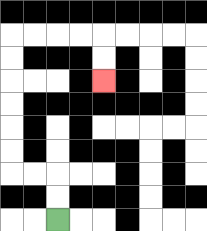{'start': '[2, 9]', 'end': '[4, 3]', 'path_directions': 'U,U,L,L,U,U,U,U,U,U,R,R,R,R,D,D', 'path_coordinates': '[[2, 9], [2, 8], [2, 7], [1, 7], [0, 7], [0, 6], [0, 5], [0, 4], [0, 3], [0, 2], [0, 1], [1, 1], [2, 1], [3, 1], [4, 1], [4, 2], [4, 3]]'}